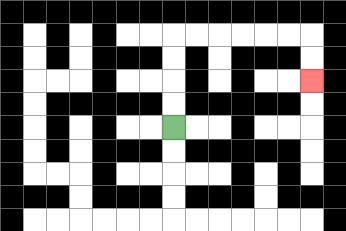{'start': '[7, 5]', 'end': '[13, 3]', 'path_directions': 'U,U,U,U,R,R,R,R,R,R,D,D', 'path_coordinates': '[[7, 5], [7, 4], [7, 3], [7, 2], [7, 1], [8, 1], [9, 1], [10, 1], [11, 1], [12, 1], [13, 1], [13, 2], [13, 3]]'}